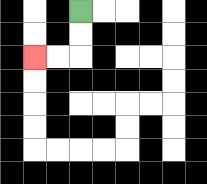{'start': '[3, 0]', 'end': '[1, 2]', 'path_directions': 'D,D,L,L', 'path_coordinates': '[[3, 0], [3, 1], [3, 2], [2, 2], [1, 2]]'}